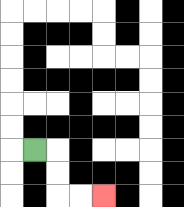{'start': '[1, 6]', 'end': '[4, 8]', 'path_directions': 'R,D,D,R,R', 'path_coordinates': '[[1, 6], [2, 6], [2, 7], [2, 8], [3, 8], [4, 8]]'}